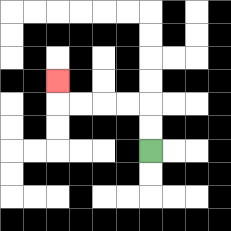{'start': '[6, 6]', 'end': '[2, 3]', 'path_directions': 'U,U,L,L,L,L,U', 'path_coordinates': '[[6, 6], [6, 5], [6, 4], [5, 4], [4, 4], [3, 4], [2, 4], [2, 3]]'}